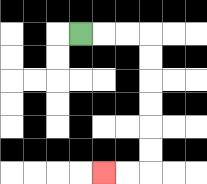{'start': '[3, 1]', 'end': '[4, 7]', 'path_directions': 'R,R,R,D,D,D,D,D,D,L,L', 'path_coordinates': '[[3, 1], [4, 1], [5, 1], [6, 1], [6, 2], [6, 3], [6, 4], [6, 5], [6, 6], [6, 7], [5, 7], [4, 7]]'}